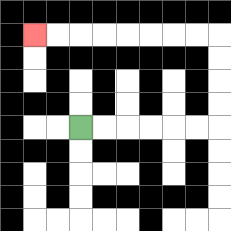{'start': '[3, 5]', 'end': '[1, 1]', 'path_directions': 'R,R,R,R,R,R,U,U,U,U,L,L,L,L,L,L,L,L', 'path_coordinates': '[[3, 5], [4, 5], [5, 5], [6, 5], [7, 5], [8, 5], [9, 5], [9, 4], [9, 3], [9, 2], [9, 1], [8, 1], [7, 1], [6, 1], [5, 1], [4, 1], [3, 1], [2, 1], [1, 1]]'}